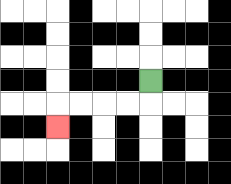{'start': '[6, 3]', 'end': '[2, 5]', 'path_directions': 'D,L,L,L,L,D', 'path_coordinates': '[[6, 3], [6, 4], [5, 4], [4, 4], [3, 4], [2, 4], [2, 5]]'}